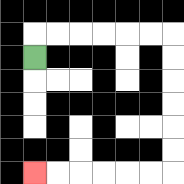{'start': '[1, 2]', 'end': '[1, 7]', 'path_directions': 'U,R,R,R,R,R,R,D,D,D,D,D,D,L,L,L,L,L,L', 'path_coordinates': '[[1, 2], [1, 1], [2, 1], [3, 1], [4, 1], [5, 1], [6, 1], [7, 1], [7, 2], [7, 3], [7, 4], [7, 5], [7, 6], [7, 7], [6, 7], [5, 7], [4, 7], [3, 7], [2, 7], [1, 7]]'}